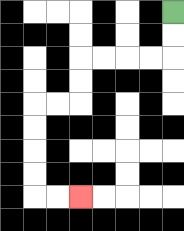{'start': '[7, 0]', 'end': '[3, 8]', 'path_directions': 'D,D,L,L,L,L,D,D,L,L,D,D,D,D,R,R', 'path_coordinates': '[[7, 0], [7, 1], [7, 2], [6, 2], [5, 2], [4, 2], [3, 2], [3, 3], [3, 4], [2, 4], [1, 4], [1, 5], [1, 6], [1, 7], [1, 8], [2, 8], [3, 8]]'}